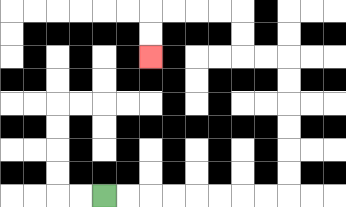{'start': '[4, 8]', 'end': '[6, 2]', 'path_directions': 'R,R,R,R,R,R,R,R,U,U,U,U,U,U,L,L,U,U,L,L,L,L,D,D', 'path_coordinates': '[[4, 8], [5, 8], [6, 8], [7, 8], [8, 8], [9, 8], [10, 8], [11, 8], [12, 8], [12, 7], [12, 6], [12, 5], [12, 4], [12, 3], [12, 2], [11, 2], [10, 2], [10, 1], [10, 0], [9, 0], [8, 0], [7, 0], [6, 0], [6, 1], [6, 2]]'}